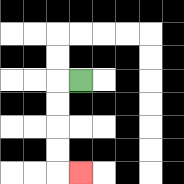{'start': '[3, 3]', 'end': '[3, 7]', 'path_directions': 'L,D,D,D,D,R', 'path_coordinates': '[[3, 3], [2, 3], [2, 4], [2, 5], [2, 6], [2, 7], [3, 7]]'}